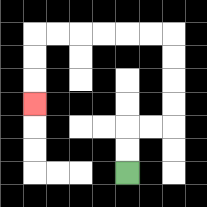{'start': '[5, 7]', 'end': '[1, 4]', 'path_directions': 'U,U,R,R,U,U,U,U,L,L,L,L,L,L,D,D,D', 'path_coordinates': '[[5, 7], [5, 6], [5, 5], [6, 5], [7, 5], [7, 4], [7, 3], [7, 2], [7, 1], [6, 1], [5, 1], [4, 1], [3, 1], [2, 1], [1, 1], [1, 2], [1, 3], [1, 4]]'}